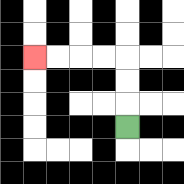{'start': '[5, 5]', 'end': '[1, 2]', 'path_directions': 'U,U,U,L,L,L,L', 'path_coordinates': '[[5, 5], [5, 4], [5, 3], [5, 2], [4, 2], [3, 2], [2, 2], [1, 2]]'}